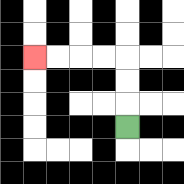{'start': '[5, 5]', 'end': '[1, 2]', 'path_directions': 'U,U,U,L,L,L,L', 'path_coordinates': '[[5, 5], [5, 4], [5, 3], [5, 2], [4, 2], [3, 2], [2, 2], [1, 2]]'}